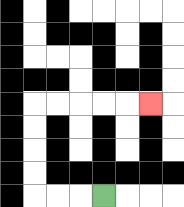{'start': '[4, 8]', 'end': '[6, 4]', 'path_directions': 'L,L,L,U,U,U,U,R,R,R,R,R', 'path_coordinates': '[[4, 8], [3, 8], [2, 8], [1, 8], [1, 7], [1, 6], [1, 5], [1, 4], [2, 4], [3, 4], [4, 4], [5, 4], [6, 4]]'}